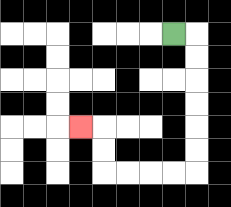{'start': '[7, 1]', 'end': '[3, 5]', 'path_directions': 'R,D,D,D,D,D,D,L,L,L,L,U,U,L', 'path_coordinates': '[[7, 1], [8, 1], [8, 2], [8, 3], [8, 4], [8, 5], [8, 6], [8, 7], [7, 7], [6, 7], [5, 7], [4, 7], [4, 6], [4, 5], [3, 5]]'}